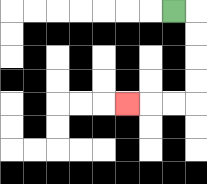{'start': '[7, 0]', 'end': '[5, 4]', 'path_directions': 'R,D,D,D,D,L,L,L', 'path_coordinates': '[[7, 0], [8, 0], [8, 1], [8, 2], [8, 3], [8, 4], [7, 4], [6, 4], [5, 4]]'}